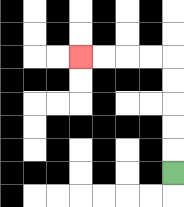{'start': '[7, 7]', 'end': '[3, 2]', 'path_directions': 'U,U,U,U,U,L,L,L,L', 'path_coordinates': '[[7, 7], [7, 6], [7, 5], [7, 4], [7, 3], [7, 2], [6, 2], [5, 2], [4, 2], [3, 2]]'}